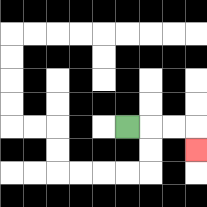{'start': '[5, 5]', 'end': '[8, 6]', 'path_directions': 'R,R,R,D', 'path_coordinates': '[[5, 5], [6, 5], [7, 5], [8, 5], [8, 6]]'}